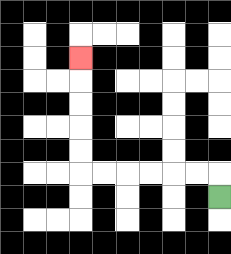{'start': '[9, 8]', 'end': '[3, 2]', 'path_directions': 'U,L,L,L,L,L,L,U,U,U,U,U', 'path_coordinates': '[[9, 8], [9, 7], [8, 7], [7, 7], [6, 7], [5, 7], [4, 7], [3, 7], [3, 6], [3, 5], [3, 4], [3, 3], [3, 2]]'}